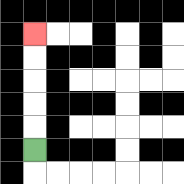{'start': '[1, 6]', 'end': '[1, 1]', 'path_directions': 'U,U,U,U,U', 'path_coordinates': '[[1, 6], [1, 5], [1, 4], [1, 3], [1, 2], [1, 1]]'}